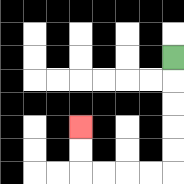{'start': '[7, 2]', 'end': '[3, 5]', 'path_directions': 'D,D,D,D,D,L,L,L,L,U,U', 'path_coordinates': '[[7, 2], [7, 3], [7, 4], [7, 5], [7, 6], [7, 7], [6, 7], [5, 7], [4, 7], [3, 7], [3, 6], [3, 5]]'}